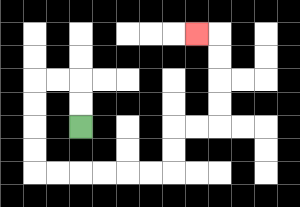{'start': '[3, 5]', 'end': '[8, 1]', 'path_directions': 'U,U,L,L,D,D,D,D,R,R,R,R,R,R,U,U,R,R,U,U,U,U,L', 'path_coordinates': '[[3, 5], [3, 4], [3, 3], [2, 3], [1, 3], [1, 4], [1, 5], [1, 6], [1, 7], [2, 7], [3, 7], [4, 7], [5, 7], [6, 7], [7, 7], [7, 6], [7, 5], [8, 5], [9, 5], [9, 4], [9, 3], [9, 2], [9, 1], [8, 1]]'}